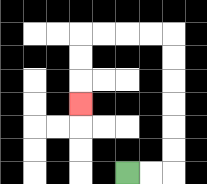{'start': '[5, 7]', 'end': '[3, 4]', 'path_directions': 'R,R,U,U,U,U,U,U,L,L,L,L,D,D,D', 'path_coordinates': '[[5, 7], [6, 7], [7, 7], [7, 6], [7, 5], [7, 4], [7, 3], [7, 2], [7, 1], [6, 1], [5, 1], [4, 1], [3, 1], [3, 2], [3, 3], [3, 4]]'}